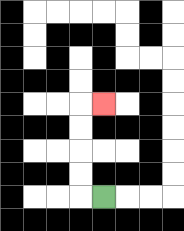{'start': '[4, 8]', 'end': '[4, 4]', 'path_directions': 'L,U,U,U,U,R', 'path_coordinates': '[[4, 8], [3, 8], [3, 7], [3, 6], [3, 5], [3, 4], [4, 4]]'}